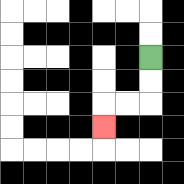{'start': '[6, 2]', 'end': '[4, 5]', 'path_directions': 'D,D,L,L,D', 'path_coordinates': '[[6, 2], [6, 3], [6, 4], [5, 4], [4, 4], [4, 5]]'}